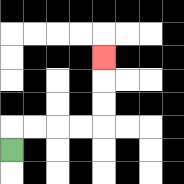{'start': '[0, 6]', 'end': '[4, 2]', 'path_directions': 'U,R,R,R,R,U,U,U', 'path_coordinates': '[[0, 6], [0, 5], [1, 5], [2, 5], [3, 5], [4, 5], [4, 4], [4, 3], [4, 2]]'}